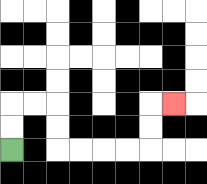{'start': '[0, 6]', 'end': '[7, 4]', 'path_directions': 'U,U,R,R,D,D,R,R,R,R,U,U,R', 'path_coordinates': '[[0, 6], [0, 5], [0, 4], [1, 4], [2, 4], [2, 5], [2, 6], [3, 6], [4, 6], [5, 6], [6, 6], [6, 5], [6, 4], [7, 4]]'}